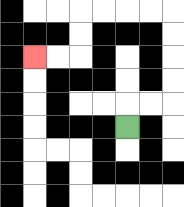{'start': '[5, 5]', 'end': '[1, 2]', 'path_directions': 'U,R,R,U,U,U,U,L,L,L,L,D,D,L,L', 'path_coordinates': '[[5, 5], [5, 4], [6, 4], [7, 4], [7, 3], [7, 2], [7, 1], [7, 0], [6, 0], [5, 0], [4, 0], [3, 0], [3, 1], [3, 2], [2, 2], [1, 2]]'}